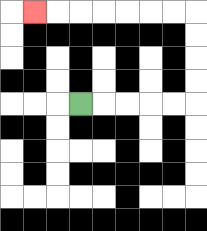{'start': '[3, 4]', 'end': '[1, 0]', 'path_directions': 'R,R,R,R,R,U,U,U,U,L,L,L,L,L,L,L', 'path_coordinates': '[[3, 4], [4, 4], [5, 4], [6, 4], [7, 4], [8, 4], [8, 3], [8, 2], [8, 1], [8, 0], [7, 0], [6, 0], [5, 0], [4, 0], [3, 0], [2, 0], [1, 0]]'}